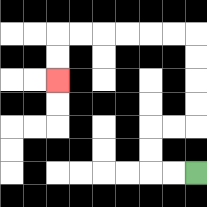{'start': '[8, 7]', 'end': '[2, 3]', 'path_directions': 'L,L,U,U,R,R,U,U,U,U,L,L,L,L,L,L,D,D', 'path_coordinates': '[[8, 7], [7, 7], [6, 7], [6, 6], [6, 5], [7, 5], [8, 5], [8, 4], [8, 3], [8, 2], [8, 1], [7, 1], [6, 1], [5, 1], [4, 1], [3, 1], [2, 1], [2, 2], [2, 3]]'}